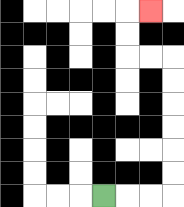{'start': '[4, 8]', 'end': '[6, 0]', 'path_directions': 'R,R,R,U,U,U,U,U,U,L,L,U,U,R', 'path_coordinates': '[[4, 8], [5, 8], [6, 8], [7, 8], [7, 7], [7, 6], [7, 5], [7, 4], [7, 3], [7, 2], [6, 2], [5, 2], [5, 1], [5, 0], [6, 0]]'}